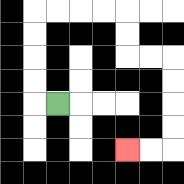{'start': '[2, 4]', 'end': '[5, 6]', 'path_directions': 'L,U,U,U,U,R,R,R,R,D,D,R,R,D,D,D,D,L,L', 'path_coordinates': '[[2, 4], [1, 4], [1, 3], [1, 2], [1, 1], [1, 0], [2, 0], [3, 0], [4, 0], [5, 0], [5, 1], [5, 2], [6, 2], [7, 2], [7, 3], [7, 4], [7, 5], [7, 6], [6, 6], [5, 6]]'}